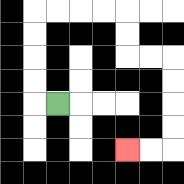{'start': '[2, 4]', 'end': '[5, 6]', 'path_directions': 'L,U,U,U,U,R,R,R,R,D,D,R,R,D,D,D,D,L,L', 'path_coordinates': '[[2, 4], [1, 4], [1, 3], [1, 2], [1, 1], [1, 0], [2, 0], [3, 0], [4, 0], [5, 0], [5, 1], [5, 2], [6, 2], [7, 2], [7, 3], [7, 4], [7, 5], [7, 6], [6, 6], [5, 6]]'}